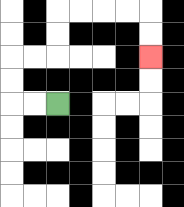{'start': '[2, 4]', 'end': '[6, 2]', 'path_directions': 'L,L,U,U,R,R,U,U,R,R,R,R,D,D', 'path_coordinates': '[[2, 4], [1, 4], [0, 4], [0, 3], [0, 2], [1, 2], [2, 2], [2, 1], [2, 0], [3, 0], [4, 0], [5, 0], [6, 0], [6, 1], [6, 2]]'}